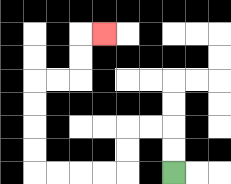{'start': '[7, 7]', 'end': '[4, 1]', 'path_directions': 'U,U,L,L,D,D,L,L,L,L,U,U,U,U,R,R,U,U,R', 'path_coordinates': '[[7, 7], [7, 6], [7, 5], [6, 5], [5, 5], [5, 6], [5, 7], [4, 7], [3, 7], [2, 7], [1, 7], [1, 6], [1, 5], [1, 4], [1, 3], [2, 3], [3, 3], [3, 2], [3, 1], [4, 1]]'}